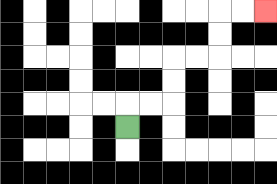{'start': '[5, 5]', 'end': '[11, 0]', 'path_directions': 'U,R,R,U,U,R,R,U,U,R,R', 'path_coordinates': '[[5, 5], [5, 4], [6, 4], [7, 4], [7, 3], [7, 2], [8, 2], [9, 2], [9, 1], [9, 0], [10, 0], [11, 0]]'}